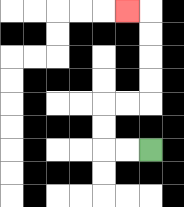{'start': '[6, 6]', 'end': '[5, 0]', 'path_directions': 'L,L,U,U,R,R,U,U,U,U,L', 'path_coordinates': '[[6, 6], [5, 6], [4, 6], [4, 5], [4, 4], [5, 4], [6, 4], [6, 3], [6, 2], [6, 1], [6, 0], [5, 0]]'}